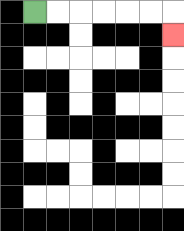{'start': '[1, 0]', 'end': '[7, 1]', 'path_directions': 'R,R,R,R,R,R,D', 'path_coordinates': '[[1, 0], [2, 0], [3, 0], [4, 0], [5, 0], [6, 0], [7, 0], [7, 1]]'}